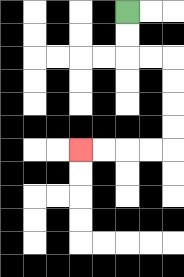{'start': '[5, 0]', 'end': '[3, 6]', 'path_directions': 'D,D,R,R,D,D,D,D,L,L,L,L', 'path_coordinates': '[[5, 0], [5, 1], [5, 2], [6, 2], [7, 2], [7, 3], [7, 4], [7, 5], [7, 6], [6, 6], [5, 6], [4, 6], [3, 6]]'}